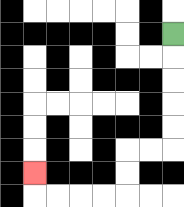{'start': '[7, 1]', 'end': '[1, 7]', 'path_directions': 'D,D,D,D,D,L,L,D,D,L,L,L,L,U', 'path_coordinates': '[[7, 1], [7, 2], [7, 3], [7, 4], [7, 5], [7, 6], [6, 6], [5, 6], [5, 7], [5, 8], [4, 8], [3, 8], [2, 8], [1, 8], [1, 7]]'}